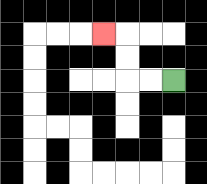{'start': '[7, 3]', 'end': '[4, 1]', 'path_directions': 'L,L,U,U,L', 'path_coordinates': '[[7, 3], [6, 3], [5, 3], [5, 2], [5, 1], [4, 1]]'}